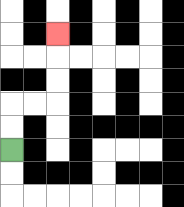{'start': '[0, 6]', 'end': '[2, 1]', 'path_directions': 'U,U,R,R,U,U,U', 'path_coordinates': '[[0, 6], [0, 5], [0, 4], [1, 4], [2, 4], [2, 3], [2, 2], [2, 1]]'}